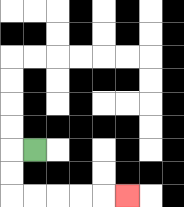{'start': '[1, 6]', 'end': '[5, 8]', 'path_directions': 'L,D,D,R,R,R,R,R', 'path_coordinates': '[[1, 6], [0, 6], [0, 7], [0, 8], [1, 8], [2, 8], [3, 8], [4, 8], [5, 8]]'}